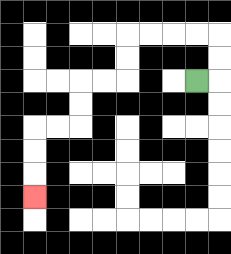{'start': '[8, 3]', 'end': '[1, 8]', 'path_directions': 'R,U,U,L,L,L,L,D,D,L,L,D,D,L,L,D,D,D', 'path_coordinates': '[[8, 3], [9, 3], [9, 2], [9, 1], [8, 1], [7, 1], [6, 1], [5, 1], [5, 2], [5, 3], [4, 3], [3, 3], [3, 4], [3, 5], [2, 5], [1, 5], [1, 6], [1, 7], [1, 8]]'}